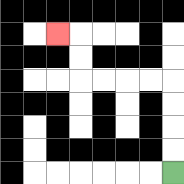{'start': '[7, 7]', 'end': '[2, 1]', 'path_directions': 'U,U,U,U,L,L,L,L,U,U,L', 'path_coordinates': '[[7, 7], [7, 6], [7, 5], [7, 4], [7, 3], [6, 3], [5, 3], [4, 3], [3, 3], [3, 2], [3, 1], [2, 1]]'}